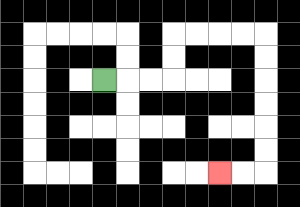{'start': '[4, 3]', 'end': '[9, 7]', 'path_directions': 'R,R,R,U,U,R,R,R,R,D,D,D,D,D,D,L,L', 'path_coordinates': '[[4, 3], [5, 3], [6, 3], [7, 3], [7, 2], [7, 1], [8, 1], [9, 1], [10, 1], [11, 1], [11, 2], [11, 3], [11, 4], [11, 5], [11, 6], [11, 7], [10, 7], [9, 7]]'}